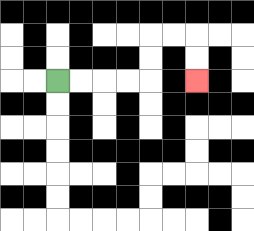{'start': '[2, 3]', 'end': '[8, 3]', 'path_directions': 'R,R,R,R,U,U,R,R,D,D', 'path_coordinates': '[[2, 3], [3, 3], [4, 3], [5, 3], [6, 3], [6, 2], [6, 1], [7, 1], [8, 1], [8, 2], [8, 3]]'}